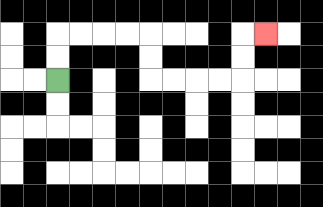{'start': '[2, 3]', 'end': '[11, 1]', 'path_directions': 'U,U,R,R,R,R,D,D,R,R,R,R,U,U,R', 'path_coordinates': '[[2, 3], [2, 2], [2, 1], [3, 1], [4, 1], [5, 1], [6, 1], [6, 2], [6, 3], [7, 3], [8, 3], [9, 3], [10, 3], [10, 2], [10, 1], [11, 1]]'}